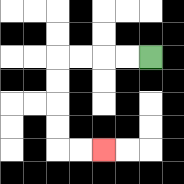{'start': '[6, 2]', 'end': '[4, 6]', 'path_directions': 'L,L,L,L,D,D,D,D,R,R', 'path_coordinates': '[[6, 2], [5, 2], [4, 2], [3, 2], [2, 2], [2, 3], [2, 4], [2, 5], [2, 6], [3, 6], [4, 6]]'}